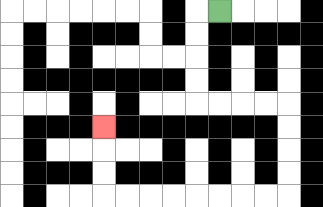{'start': '[9, 0]', 'end': '[4, 5]', 'path_directions': 'L,D,D,D,D,R,R,R,R,D,D,D,D,L,L,L,L,L,L,L,L,U,U,U', 'path_coordinates': '[[9, 0], [8, 0], [8, 1], [8, 2], [8, 3], [8, 4], [9, 4], [10, 4], [11, 4], [12, 4], [12, 5], [12, 6], [12, 7], [12, 8], [11, 8], [10, 8], [9, 8], [8, 8], [7, 8], [6, 8], [5, 8], [4, 8], [4, 7], [4, 6], [4, 5]]'}